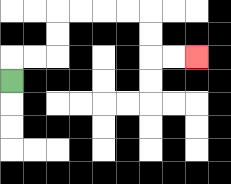{'start': '[0, 3]', 'end': '[8, 2]', 'path_directions': 'U,R,R,U,U,R,R,R,R,D,D,R,R', 'path_coordinates': '[[0, 3], [0, 2], [1, 2], [2, 2], [2, 1], [2, 0], [3, 0], [4, 0], [5, 0], [6, 0], [6, 1], [6, 2], [7, 2], [8, 2]]'}